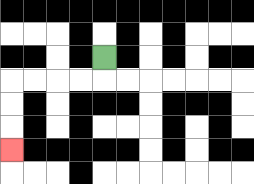{'start': '[4, 2]', 'end': '[0, 6]', 'path_directions': 'D,L,L,L,L,D,D,D', 'path_coordinates': '[[4, 2], [4, 3], [3, 3], [2, 3], [1, 3], [0, 3], [0, 4], [0, 5], [0, 6]]'}